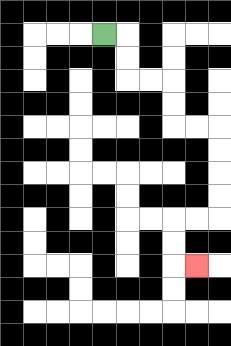{'start': '[4, 1]', 'end': '[8, 11]', 'path_directions': 'R,D,D,R,R,D,D,R,R,D,D,D,D,L,L,D,D,R', 'path_coordinates': '[[4, 1], [5, 1], [5, 2], [5, 3], [6, 3], [7, 3], [7, 4], [7, 5], [8, 5], [9, 5], [9, 6], [9, 7], [9, 8], [9, 9], [8, 9], [7, 9], [7, 10], [7, 11], [8, 11]]'}